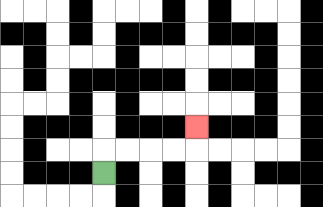{'start': '[4, 7]', 'end': '[8, 5]', 'path_directions': 'U,R,R,R,R,U', 'path_coordinates': '[[4, 7], [4, 6], [5, 6], [6, 6], [7, 6], [8, 6], [8, 5]]'}